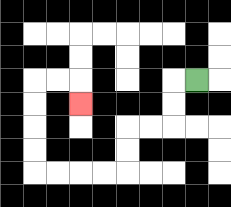{'start': '[8, 3]', 'end': '[3, 4]', 'path_directions': 'L,D,D,L,L,D,D,L,L,L,L,U,U,U,U,R,R,D', 'path_coordinates': '[[8, 3], [7, 3], [7, 4], [7, 5], [6, 5], [5, 5], [5, 6], [5, 7], [4, 7], [3, 7], [2, 7], [1, 7], [1, 6], [1, 5], [1, 4], [1, 3], [2, 3], [3, 3], [3, 4]]'}